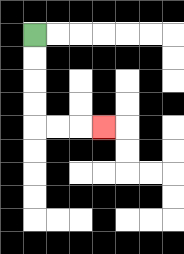{'start': '[1, 1]', 'end': '[4, 5]', 'path_directions': 'D,D,D,D,R,R,R', 'path_coordinates': '[[1, 1], [1, 2], [1, 3], [1, 4], [1, 5], [2, 5], [3, 5], [4, 5]]'}